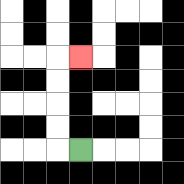{'start': '[3, 6]', 'end': '[3, 2]', 'path_directions': 'L,U,U,U,U,R', 'path_coordinates': '[[3, 6], [2, 6], [2, 5], [2, 4], [2, 3], [2, 2], [3, 2]]'}